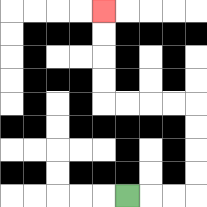{'start': '[5, 8]', 'end': '[4, 0]', 'path_directions': 'R,R,R,U,U,U,U,L,L,L,L,U,U,U,U', 'path_coordinates': '[[5, 8], [6, 8], [7, 8], [8, 8], [8, 7], [8, 6], [8, 5], [8, 4], [7, 4], [6, 4], [5, 4], [4, 4], [4, 3], [4, 2], [4, 1], [4, 0]]'}